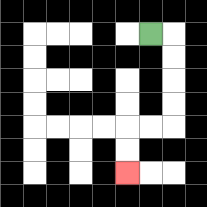{'start': '[6, 1]', 'end': '[5, 7]', 'path_directions': 'R,D,D,D,D,L,L,D,D', 'path_coordinates': '[[6, 1], [7, 1], [7, 2], [7, 3], [7, 4], [7, 5], [6, 5], [5, 5], [5, 6], [5, 7]]'}